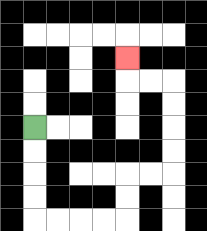{'start': '[1, 5]', 'end': '[5, 2]', 'path_directions': 'D,D,D,D,R,R,R,R,U,U,R,R,U,U,U,U,L,L,U', 'path_coordinates': '[[1, 5], [1, 6], [1, 7], [1, 8], [1, 9], [2, 9], [3, 9], [4, 9], [5, 9], [5, 8], [5, 7], [6, 7], [7, 7], [7, 6], [7, 5], [7, 4], [7, 3], [6, 3], [5, 3], [5, 2]]'}